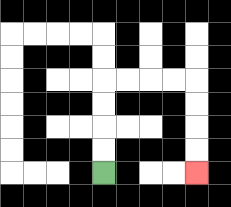{'start': '[4, 7]', 'end': '[8, 7]', 'path_directions': 'U,U,U,U,R,R,R,R,D,D,D,D', 'path_coordinates': '[[4, 7], [4, 6], [4, 5], [4, 4], [4, 3], [5, 3], [6, 3], [7, 3], [8, 3], [8, 4], [8, 5], [8, 6], [8, 7]]'}